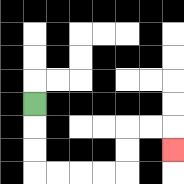{'start': '[1, 4]', 'end': '[7, 6]', 'path_directions': 'D,D,D,R,R,R,R,U,U,R,R,D', 'path_coordinates': '[[1, 4], [1, 5], [1, 6], [1, 7], [2, 7], [3, 7], [4, 7], [5, 7], [5, 6], [5, 5], [6, 5], [7, 5], [7, 6]]'}